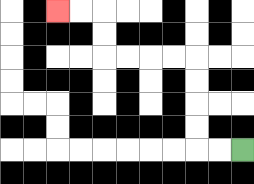{'start': '[10, 6]', 'end': '[2, 0]', 'path_directions': 'L,L,U,U,U,U,L,L,L,L,U,U,L,L', 'path_coordinates': '[[10, 6], [9, 6], [8, 6], [8, 5], [8, 4], [8, 3], [8, 2], [7, 2], [6, 2], [5, 2], [4, 2], [4, 1], [4, 0], [3, 0], [2, 0]]'}